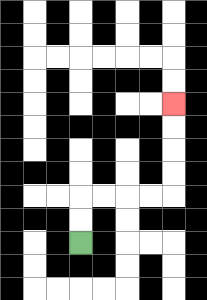{'start': '[3, 10]', 'end': '[7, 4]', 'path_directions': 'U,U,R,R,R,R,U,U,U,U', 'path_coordinates': '[[3, 10], [3, 9], [3, 8], [4, 8], [5, 8], [6, 8], [7, 8], [7, 7], [7, 6], [7, 5], [7, 4]]'}